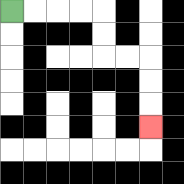{'start': '[0, 0]', 'end': '[6, 5]', 'path_directions': 'R,R,R,R,D,D,R,R,D,D,D', 'path_coordinates': '[[0, 0], [1, 0], [2, 0], [3, 0], [4, 0], [4, 1], [4, 2], [5, 2], [6, 2], [6, 3], [6, 4], [6, 5]]'}